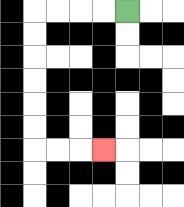{'start': '[5, 0]', 'end': '[4, 6]', 'path_directions': 'L,L,L,L,D,D,D,D,D,D,R,R,R', 'path_coordinates': '[[5, 0], [4, 0], [3, 0], [2, 0], [1, 0], [1, 1], [1, 2], [1, 3], [1, 4], [1, 5], [1, 6], [2, 6], [3, 6], [4, 6]]'}